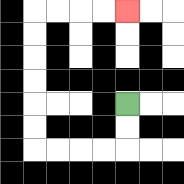{'start': '[5, 4]', 'end': '[5, 0]', 'path_directions': 'D,D,L,L,L,L,U,U,U,U,U,U,R,R,R,R', 'path_coordinates': '[[5, 4], [5, 5], [5, 6], [4, 6], [3, 6], [2, 6], [1, 6], [1, 5], [1, 4], [1, 3], [1, 2], [1, 1], [1, 0], [2, 0], [3, 0], [4, 0], [5, 0]]'}